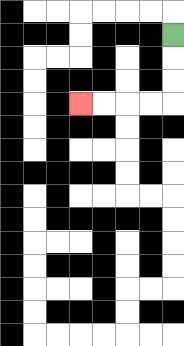{'start': '[7, 1]', 'end': '[3, 4]', 'path_directions': 'D,D,D,L,L,L,L', 'path_coordinates': '[[7, 1], [7, 2], [7, 3], [7, 4], [6, 4], [5, 4], [4, 4], [3, 4]]'}